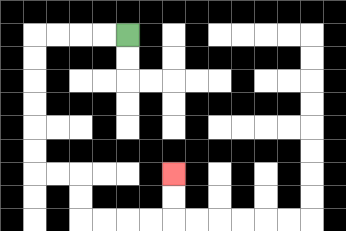{'start': '[5, 1]', 'end': '[7, 7]', 'path_directions': 'L,L,L,L,D,D,D,D,D,D,R,R,D,D,R,R,R,R,U,U', 'path_coordinates': '[[5, 1], [4, 1], [3, 1], [2, 1], [1, 1], [1, 2], [1, 3], [1, 4], [1, 5], [1, 6], [1, 7], [2, 7], [3, 7], [3, 8], [3, 9], [4, 9], [5, 9], [6, 9], [7, 9], [7, 8], [7, 7]]'}